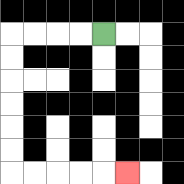{'start': '[4, 1]', 'end': '[5, 7]', 'path_directions': 'L,L,L,L,D,D,D,D,D,D,R,R,R,R,R', 'path_coordinates': '[[4, 1], [3, 1], [2, 1], [1, 1], [0, 1], [0, 2], [0, 3], [0, 4], [0, 5], [0, 6], [0, 7], [1, 7], [2, 7], [3, 7], [4, 7], [5, 7]]'}